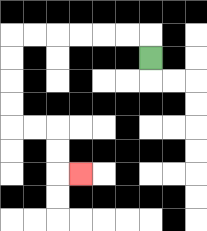{'start': '[6, 2]', 'end': '[3, 7]', 'path_directions': 'U,L,L,L,L,L,L,D,D,D,D,R,R,D,D,R', 'path_coordinates': '[[6, 2], [6, 1], [5, 1], [4, 1], [3, 1], [2, 1], [1, 1], [0, 1], [0, 2], [0, 3], [0, 4], [0, 5], [1, 5], [2, 5], [2, 6], [2, 7], [3, 7]]'}